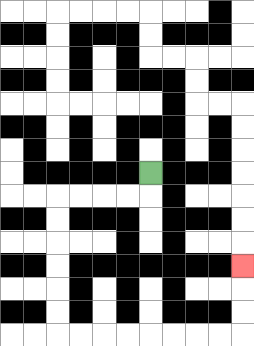{'start': '[6, 7]', 'end': '[10, 11]', 'path_directions': 'D,L,L,L,L,D,D,D,D,D,D,R,R,R,R,R,R,R,R,U,U,U', 'path_coordinates': '[[6, 7], [6, 8], [5, 8], [4, 8], [3, 8], [2, 8], [2, 9], [2, 10], [2, 11], [2, 12], [2, 13], [2, 14], [3, 14], [4, 14], [5, 14], [6, 14], [7, 14], [8, 14], [9, 14], [10, 14], [10, 13], [10, 12], [10, 11]]'}